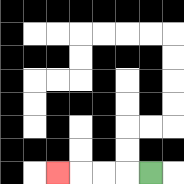{'start': '[6, 7]', 'end': '[2, 7]', 'path_directions': 'L,L,L,L', 'path_coordinates': '[[6, 7], [5, 7], [4, 7], [3, 7], [2, 7]]'}